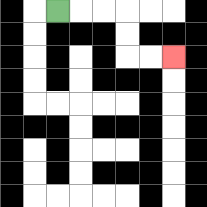{'start': '[2, 0]', 'end': '[7, 2]', 'path_directions': 'R,R,R,D,D,R,R', 'path_coordinates': '[[2, 0], [3, 0], [4, 0], [5, 0], [5, 1], [5, 2], [6, 2], [7, 2]]'}